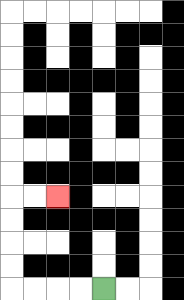{'start': '[4, 12]', 'end': '[2, 8]', 'path_directions': 'L,L,L,L,U,U,U,U,R,R', 'path_coordinates': '[[4, 12], [3, 12], [2, 12], [1, 12], [0, 12], [0, 11], [0, 10], [0, 9], [0, 8], [1, 8], [2, 8]]'}